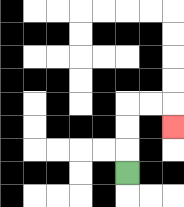{'start': '[5, 7]', 'end': '[7, 5]', 'path_directions': 'U,U,U,R,R,D', 'path_coordinates': '[[5, 7], [5, 6], [5, 5], [5, 4], [6, 4], [7, 4], [7, 5]]'}